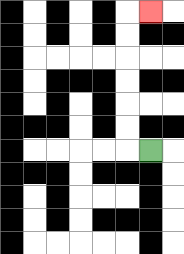{'start': '[6, 6]', 'end': '[6, 0]', 'path_directions': 'L,U,U,U,U,U,U,R', 'path_coordinates': '[[6, 6], [5, 6], [5, 5], [5, 4], [5, 3], [5, 2], [5, 1], [5, 0], [6, 0]]'}